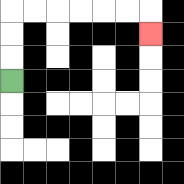{'start': '[0, 3]', 'end': '[6, 1]', 'path_directions': 'U,U,U,R,R,R,R,R,R,D', 'path_coordinates': '[[0, 3], [0, 2], [0, 1], [0, 0], [1, 0], [2, 0], [3, 0], [4, 0], [5, 0], [6, 0], [6, 1]]'}